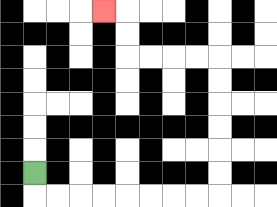{'start': '[1, 7]', 'end': '[4, 0]', 'path_directions': 'D,R,R,R,R,R,R,R,R,U,U,U,U,U,U,L,L,L,L,U,U,L', 'path_coordinates': '[[1, 7], [1, 8], [2, 8], [3, 8], [4, 8], [5, 8], [6, 8], [7, 8], [8, 8], [9, 8], [9, 7], [9, 6], [9, 5], [9, 4], [9, 3], [9, 2], [8, 2], [7, 2], [6, 2], [5, 2], [5, 1], [5, 0], [4, 0]]'}